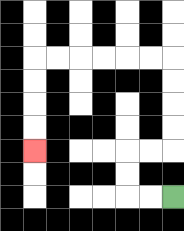{'start': '[7, 8]', 'end': '[1, 6]', 'path_directions': 'L,L,U,U,R,R,U,U,U,U,L,L,L,L,L,L,D,D,D,D', 'path_coordinates': '[[7, 8], [6, 8], [5, 8], [5, 7], [5, 6], [6, 6], [7, 6], [7, 5], [7, 4], [7, 3], [7, 2], [6, 2], [5, 2], [4, 2], [3, 2], [2, 2], [1, 2], [1, 3], [1, 4], [1, 5], [1, 6]]'}